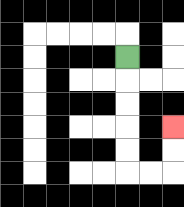{'start': '[5, 2]', 'end': '[7, 5]', 'path_directions': 'D,D,D,D,D,R,R,U,U', 'path_coordinates': '[[5, 2], [5, 3], [5, 4], [5, 5], [5, 6], [5, 7], [6, 7], [7, 7], [7, 6], [7, 5]]'}